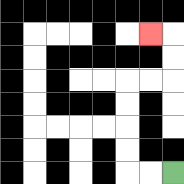{'start': '[7, 7]', 'end': '[6, 1]', 'path_directions': 'L,L,U,U,U,U,R,R,U,U,L', 'path_coordinates': '[[7, 7], [6, 7], [5, 7], [5, 6], [5, 5], [5, 4], [5, 3], [6, 3], [7, 3], [7, 2], [7, 1], [6, 1]]'}